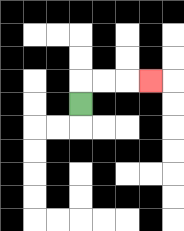{'start': '[3, 4]', 'end': '[6, 3]', 'path_directions': 'U,R,R,R', 'path_coordinates': '[[3, 4], [3, 3], [4, 3], [5, 3], [6, 3]]'}